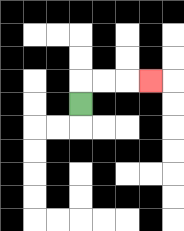{'start': '[3, 4]', 'end': '[6, 3]', 'path_directions': 'U,R,R,R', 'path_coordinates': '[[3, 4], [3, 3], [4, 3], [5, 3], [6, 3]]'}